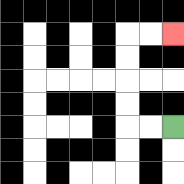{'start': '[7, 5]', 'end': '[7, 1]', 'path_directions': 'L,L,U,U,U,U,R,R', 'path_coordinates': '[[7, 5], [6, 5], [5, 5], [5, 4], [5, 3], [5, 2], [5, 1], [6, 1], [7, 1]]'}